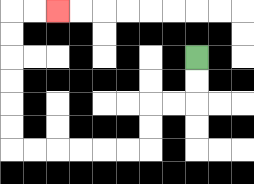{'start': '[8, 2]', 'end': '[2, 0]', 'path_directions': 'D,D,L,L,D,D,L,L,L,L,L,L,U,U,U,U,U,U,R,R', 'path_coordinates': '[[8, 2], [8, 3], [8, 4], [7, 4], [6, 4], [6, 5], [6, 6], [5, 6], [4, 6], [3, 6], [2, 6], [1, 6], [0, 6], [0, 5], [0, 4], [0, 3], [0, 2], [0, 1], [0, 0], [1, 0], [2, 0]]'}